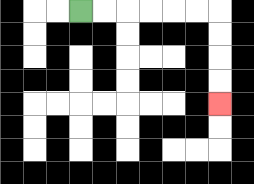{'start': '[3, 0]', 'end': '[9, 4]', 'path_directions': 'R,R,R,R,R,R,D,D,D,D', 'path_coordinates': '[[3, 0], [4, 0], [5, 0], [6, 0], [7, 0], [8, 0], [9, 0], [9, 1], [9, 2], [9, 3], [9, 4]]'}